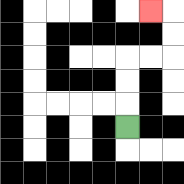{'start': '[5, 5]', 'end': '[6, 0]', 'path_directions': 'U,U,U,R,R,U,U,L', 'path_coordinates': '[[5, 5], [5, 4], [5, 3], [5, 2], [6, 2], [7, 2], [7, 1], [7, 0], [6, 0]]'}